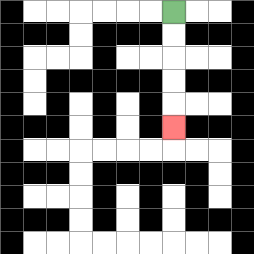{'start': '[7, 0]', 'end': '[7, 5]', 'path_directions': 'D,D,D,D,D', 'path_coordinates': '[[7, 0], [7, 1], [7, 2], [7, 3], [7, 4], [7, 5]]'}